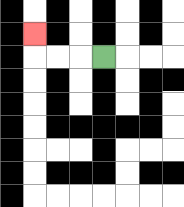{'start': '[4, 2]', 'end': '[1, 1]', 'path_directions': 'L,L,L,U', 'path_coordinates': '[[4, 2], [3, 2], [2, 2], [1, 2], [1, 1]]'}